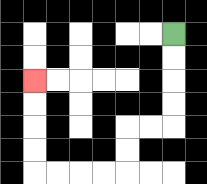{'start': '[7, 1]', 'end': '[1, 3]', 'path_directions': 'D,D,D,D,L,L,D,D,L,L,L,L,U,U,U,U', 'path_coordinates': '[[7, 1], [7, 2], [7, 3], [7, 4], [7, 5], [6, 5], [5, 5], [5, 6], [5, 7], [4, 7], [3, 7], [2, 7], [1, 7], [1, 6], [1, 5], [1, 4], [1, 3]]'}